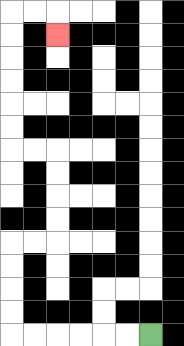{'start': '[6, 14]', 'end': '[2, 1]', 'path_directions': 'L,L,L,L,L,L,U,U,U,U,R,R,U,U,U,U,L,L,U,U,U,U,U,U,R,R,D', 'path_coordinates': '[[6, 14], [5, 14], [4, 14], [3, 14], [2, 14], [1, 14], [0, 14], [0, 13], [0, 12], [0, 11], [0, 10], [1, 10], [2, 10], [2, 9], [2, 8], [2, 7], [2, 6], [1, 6], [0, 6], [0, 5], [0, 4], [0, 3], [0, 2], [0, 1], [0, 0], [1, 0], [2, 0], [2, 1]]'}